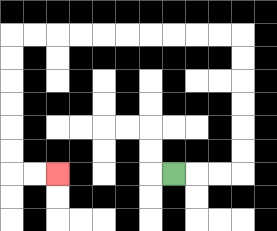{'start': '[7, 7]', 'end': '[2, 7]', 'path_directions': 'R,R,R,U,U,U,U,U,U,L,L,L,L,L,L,L,L,L,L,D,D,D,D,D,D,R,R', 'path_coordinates': '[[7, 7], [8, 7], [9, 7], [10, 7], [10, 6], [10, 5], [10, 4], [10, 3], [10, 2], [10, 1], [9, 1], [8, 1], [7, 1], [6, 1], [5, 1], [4, 1], [3, 1], [2, 1], [1, 1], [0, 1], [0, 2], [0, 3], [0, 4], [0, 5], [0, 6], [0, 7], [1, 7], [2, 7]]'}